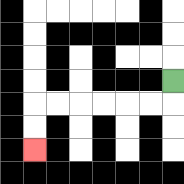{'start': '[7, 3]', 'end': '[1, 6]', 'path_directions': 'D,L,L,L,L,L,L,D,D', 'path_coordinates': '[[7, 3], [7, 4], [6, 4], [5, 4], [4, 4], [3, 4], [2, 4], [1, 4], [1, 5], [1, 6]]'}